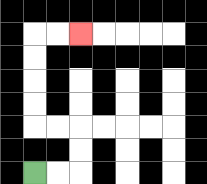{'start': '[1, 7]', 'end': '[3, 1]', 'path_directions': 'R,R,U,U,L,L,U,U,U,U,R,R', 'path_coordinates': '[[1, 7], [2, 7], [3, 7], [3, 6], [3, 5], [2, 5], [1, 5], [1, 4], [1, 3], [1, 2], [1, 1], [2, 1], [3, 1]]'}